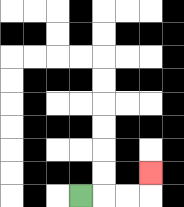{'start': '[3, 8]', 'end': '[6, 7]', 'path_directions': 'R,R,R,U', 'path_coordinates': '[[3, 8], [4, 8], [5, 8], [6, 8], [6, 7]]'}